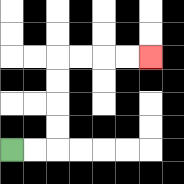{'start': '[0, 6]', 'end': '[6, 2]', 'path_directions': 'R,R,U,U,U,U,R,R,R,R', 'path_coordinates': '[[0, 6], [1, 6], [2, 6], [2, 5], [2, 4], [2, 3], [2, 2], [3, 2], [4, 2], [5, 2], [6, 2]]'}